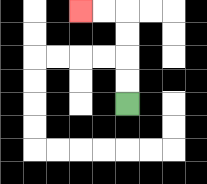{'start': '[5, 4]', 'end': '[3, 0]', 'path_directions': 'U,U,U,U,L,L', 'path_coordinates': '[[5, 4], [5, 3], [5, 2], [5, 1], [5, 0], [4, 0], [3, 0]]'}